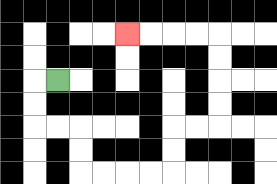{'start': '[2, 3]', 'end': '[5, 1]', 'path_directions': 'L,D,D,R,R,D,D,R,R,R,R,U,U,R,R,U,U,U,U,L,L,L,L', 'path_coordinates': '[[2, 3], [1, 3], [1, 4], [1, 5], [2, 5], [3, 5], [3, 6], [3, 7], [4, 7], [5, 7], [6, 7], [7, 7], [7, 6], [7, 5], [8, 5], [9, 5], [9, 4], [9, 3], [9, 2], [9, 1], [8, 1], [7, 1], [6, 1], [5, 1]]'}